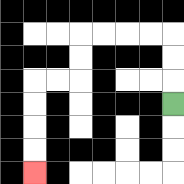{'start': '[7, 4]', 'end': '[1, 7]', 'path_directions': 'U,U,U,L,L,L,L,D,D,L,L,D,D,D,D', 'path_coordinates': '[[7, 4], [7, 3], [7, 2], [7, 1], [6, 1], [5, 1], [4, 1], [3, 1], [3, 2], [3, 3], [2, 3], [1, 3], [1, 4], [1, 5], [1, 6], [1, 7]]'}